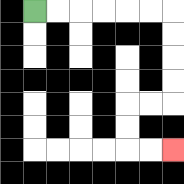{'start': '[1, 0]', 'end': '[7, 6]', 'path_directions': 'R,R,R,R,R,R,D,D,D,D,L,L,D,D,R,R', 'path_coordinates': '[[1, 0], [2, 0], [3, 0], [4, 0], [5, 0], [6, 0], [7, 0], [7, 1], [7, 2], [7, 3], [7, 4], [6, 4], [5, 4], [5, 5], [5, 6], [6, 6], [7, 6]]'}